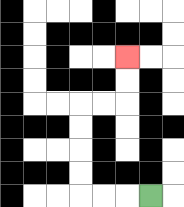{'start': '[6, 8]', 'end': '[5, 2]', 'path_directions': 'L,L,L,U,U,U,U,R,R,U,U', 'path_coordinates': '[[6, 8], [5, 8], [4, 8], [3, 8], [3, 7], [3, 6], [3, 5], [3, 4], [4, 4], [5, 4], [5, 3], [5, 2]]'}